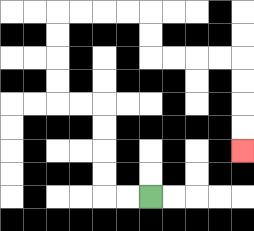{'start': '[6, 8]', 'end': '[10, 6]', 'path_directions': 'L,L,U,U,U,U,L,L,U,U,U,U,R,R,R,R,D,D,R,R,R,R,D,D,D,D', 'path_coordinates': '[[6, 8], [5, 8], [4, 8], [4, 7], [4, 6], [4, 5], [4, 4], [3, 4], [2, 4], [2, 3], [2, 2], [2, 1], [2, 0], [3, 0], [4, 0], [5, 0], [6, 0], [6, 1], [6, 2], [7, 2], [8, 2], [9, 2], [10, 2], [10, 3], [10, 4], [10, 5], [10, 6]]'}